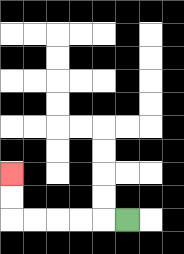{'start': '[5, 9]', 'end': '[0, 7]', 'path_directions': 'L,L,L,L,L,U,U', 'path_coordinates': '[[5, 9], [4, 9], [3, 9], [2, 9], [1, 9], [0, 9], [0, 8], [0, 7]]'}